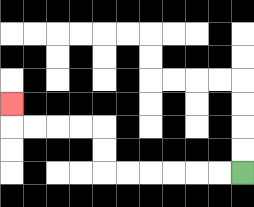{'start': '[10, 7]', 'end': '[0, 4]', 'path_directions': 'L,L,L,L,L,L,U,U,L,L,L,L,U', 'path_coordinates': '[[10, 7], [9, 7], [8, 7], [7, 7], [6, 7], [5, 7], [4, 7], [4, 6], [4, 5], [3, 5], [2, 5], [1, 5], [0, 5], [0, 4]]'}